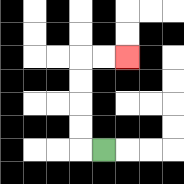{'start': '[4, 6]', 'end': '[5, 2]', 'path_directions': 'L,U,U,U,U,R,R', 'path_coordinates': '[[4, 6], [3, 6], [3, 5], [3, 4], [3, 3], [3, 2], [4, 2], [5, 2]]'}